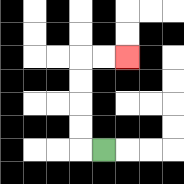{'start': '[4, 6]', 'end': '[5, 2]', 'path_directions': 'L,U,U,U,U,R,R', 'path_coordinates': '[[4, 6], [3, 6], [3, 5], [3, 4], [3, 3], [3, 2], [4, 2], [5, 2]]'}